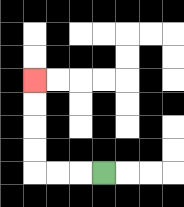{'start': '[4, 7]', 'end': '[1, 3]', 'path_directions': 'L,L,L,U,U,U,U', 'path_coordinates': '[[4, 7], [3, 7], [2, 7], [1, 7], [1, 6], [1, 5], [1, 4], [1, 3]]'}